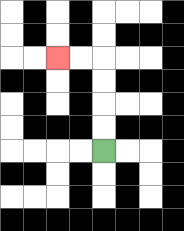{'start': '[4, 6]', 'end': '[2, 2]', 'path_directions': 'U,U,U,U,L,L', 'path_coordinates': '[[4, 6], [4, 5], [4, 4], [4, 3], [4, 2], [3, 2], [2, 2]]'}